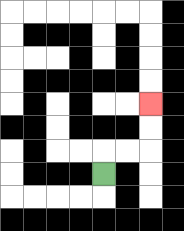{'start': '[4, 7]', 'end': '[6, 4]', 'path_directions': 'U,R,R,U,U', 'path_coordinates': '[[4, 7], [4, 6], [5, 6], [6, 6], [6, 5], [6, 4]]'}